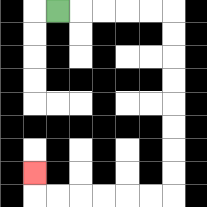{'start': '[2, 0]', 'end': '[1, 7]', 'path_directions': 'R,R,R,R,R,D,D,D,D,D,D,D,D,L,L,L,L,L,L,U', 'path_coordinates': '[[2, 0], [3, 0], [4, 0], [5, 0], [6, 0], [7, 0], [7, 1], [7, 2], [7, 3], [7, 4], [7, 5], [7, 6], [7, 7], [7, 8], [6, 8], [5, 8], [4, 8], [3, 8], [2, 8], [1, 8], [1, 7]]'}